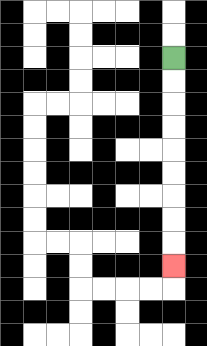{'start': '[7, 2]', 'end': '[7, 11]', 'path_directions': 'D,D,D,D,D,D,D,D,D', 'path_coordinates': '[[7, 2], [7, 3], [7, 4], [7, 5], [7, 6], [7, 7], [7, 8], [7, 9], [7, 10], [7, 11]]'}